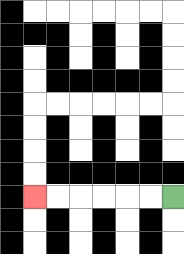{'start': '[7, 8]', 'end': '[1, 8]', 'path_directions': 'L,L,L,L,L,L', 'path_coordinates': '[[7, 8], [6, 8], [5, 8], [4, 8], [3, 8], [2, 8], [1, 8]]'}